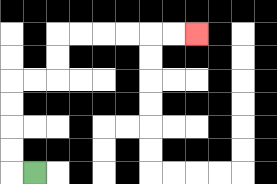{'start': '[1, 7]', 'end': '[8, 1]', 'path_directions': 'L,U,U,U,U,R,R,U,U,R,R,R,R,R,R', 'path_coordinates': '[[1, 7], [0, 7], [0, 6], [0, 5], [0, 4], [0, 3], [1, 3], [2, 3], [2, 2], [2, 1], [3, 1], [4, 1], [5, 1], [6, 1], [7, 1], [8, 1]]'}